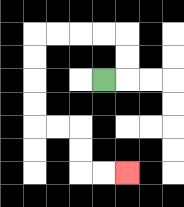{'start': '[4, 3]', 'end': '[5, 7]', 'path_directions': 'R,U,U,L,L,L,L,D,D,D,D,R,R,D,D,R,R', 'path_coordinates': '[[4, 3], [5, 3], [5, 2], [5, 1], [4, 1], [3, 1], [2, 1], [1, 1], [1, 2], [1, 3], [1, 4], [1, 5], [2, 5], [3, 5], [3, 6], [3, 7], [4, 7], [5, 7]]'}